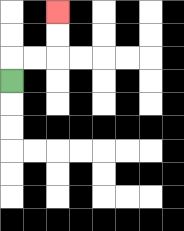{'start': '[0, 3]', 'end': '[2, 0]', 'path_directions': 'U,R,R,U,U', 'path_coordinates': '[[0, 3], [0, 2], [1, 2], [2, 2], [2, 1], [2, 0]]'}